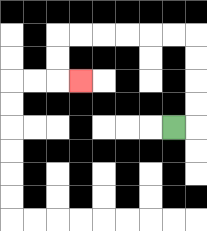{'start': '[7, 5]', 'end': '[3, 3]', 'path_directions': 'R,U,U,U,U,L,L,L,L,L,L,D,D,R', 'path_coordinates': '[[7, 5], [8, 5], [8, 4], [8, 3], [8, 2], [8, 1], [7, 1], [6, 1], [5, 1], [4, 1], [3, 1], [2, 1], [2, 2], [2, 3], [3, 3]]'}